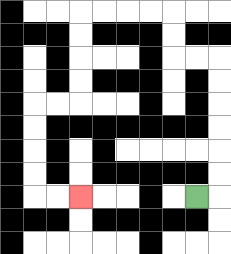{'start': '[8, 8]', 'end': '[3, 8]', 'path_directions': 'R,U,U,U,U,U,U,L,L,U,U,L,L,L,L,D,D,D,D,L,L,D,D,D,D,R,R', 'path_coordinates': '[[8, 8], [9, 8], [9, 7], [9, 6], [9, 5], [9, 4], [9, 3], [9, 2], [8, 2], [7, 2], [7, 1], [7, 0], [6, 0], [5, 0], [4, 0], [3, 0], [3, 1], [3, 2], [3, 3], [3, 4], [2, 4], [1, 4], [1, 5], [1, 6], [1, 7], [1, 8], [2, 8], [3, 8]]'}